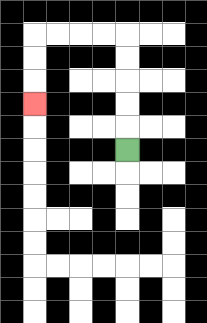{'start': '[5, 6]', 'end': '[1, 4]', 'path_directions': 'U,U,U,U,U,L,L,L,L,D,D,D', 'path_coordinates': '[[5, 6], [5, 5], [5, 4], [5, 3], [5, 2], [5, 1], [4, 1], [3, 1], [2, 1], [1, 1], [1, 2], [1, 3], [1, 4]]'}